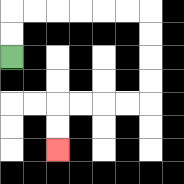{'start': '[0, 2]', 'end': '[2, 6]', 'path_directions': 'U,U,R,R,R,R,R,R,D,D,D,D,L,L,L,L,D,D', 'path_coordinates': '[[0, 2], [0, 1], [0, 0], [1, 0], [2, 0], [3, 0], [4, 0], [5, 0], [6, 0], [6, 1], [6, 2], [6, 3], [6, 4], [5, 4], [4, 4], [3, 4], [2, 4], [2, 5], [2, 6]]'}